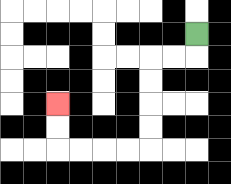{'start': '[8, 1]', 'end': '[2, 4]', 'path_directions': 'D,L,L,D,D,D,D,L,L,L,L,U,U', 'path_coordinates': '[[8, 1], [8, 2], [7, 2], [6, 2], [6, 3], [6, 4], [6, 5], [6, 6], [5, 6], [4, 6], [3, 6], [2, 6], [2, 5], [2, 4]]'}